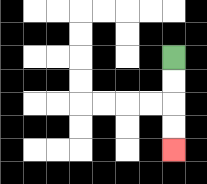{'start': '[7, 2]', 'end': '[7, 6]', 'path_directions': 'D,D,D,D', 'path_coordinates': '[[7, 2], [7, 3], [7, 4], [7, 5], [7, 6]]'}